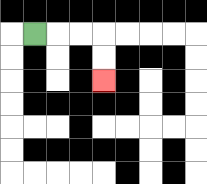{'start': '[1, 1]', 'end': '[4, 3]', 'path_directions': 'R,R,R,D,D', 'path_coordinates': '[[1, 1], [2, 1], [3, 1], [4, 1], [4, 2], [4, 3]]'}